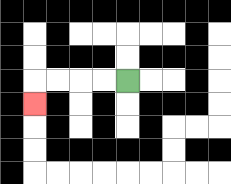{'start': '[5, 3]', 'end': '[1, 4]', 'path_directions': 'L,L,L,L,D', 'path_coordinates': '[[5, 3], [4, 3], [3, 3], [2, 3], [1, 3], [1, 4]]'}